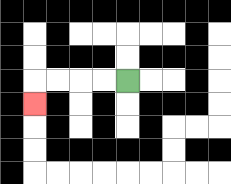{'start': '[5, 3]', 'end': '[1, 4]', 'path_directions': 'L,L,L,L,D', 'path_coordinates': '[[5, 3], [4, 3], [3, 3], [2, 3], [1, 3], [1, 4]]'}